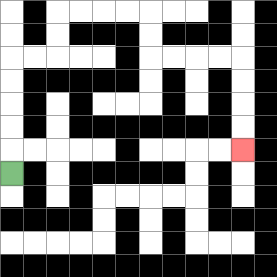{'start': '[0, 7]', 'end': '[10, 6]', 'path_directions': 'U,U,U,U,U,R,R,U,U,R,R,R,R,D,D,R,R,R,R,D,D,D,D', 'path_coordinates': '[[0, 7], [0, 6], [0, 5], [0, 4], [0, 3], [0, 2], [1, 2], [2, 2], [2, 1], [2, 0], [3, 0], [4, 0], [5, 0], [6, 0], [6, 1], [6, 2], [7, 2], [8, 2], [9, 2], [10, 2], [10, 3], [10, 4], [10, 5], [10, 6]]'}